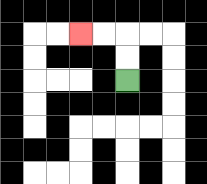{'start': '[5, 3]', 'end': '[3, 1]', 'path_directions': 'U,U,L,L', 'path_coordinates': '[[5, 3], [5, 2], [5, 1], [4, 1], [3, 1]]'}